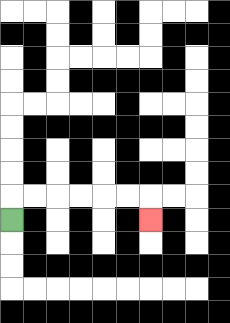{'start': '[0, 9]', 'end': '[6, 9]', 'path_directions': 'U,R,R,R,R,R,R,D', 'path_coordinates': '[[0, 9], [0, 8], [1, 8], [2, 8], [3, 8], [4, 8], [5, 8], [6, 8], [6, 9]]'}